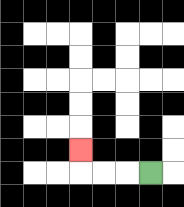{'start': '[6, 7]', 'end': '[3, 6]', 'path_directions': 'L,L,L,U', 'path_coordinates': '[[6, 7], [5, 7], [4, 7], [3, 7], [3, 6]]'}